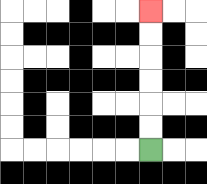{'start': '[6, 6]', 'end': '[6, 0]', 'path_directions': 'U,U,U,U,U,U', 'path_coordinates': '[[6, 6], [6, 5], [6, 4], [6, 3], [6, 2], [6, 1], [6, 0]]'}